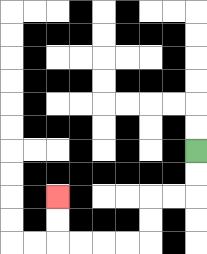{'start': '[8, 6]', 'end': '[2, 8]', 'path_directions': 'D,D,L,L,D,D,L,L,L,L,U,U', 'path_coordinates': '[[8, 6], [8, 7], [8, 8], [7, 8], [6, 8], [6, 9], [6, 10], [5, 10], [4, 10], [3, 10], [2, 10], [2, 9], [2, 8]]'}